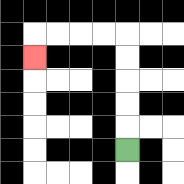{'start': '[5, 6]', 'end': '[1, 2]', 'path_directions': 'U,U,U,U,U,L,L,L,L,D', 'path_coordinates': '[[5, 6], [5, 5], [5, 4], [5, 3], [5, 2], [5, 1], [4, 1], [3, 1], [2, 1], [1, 1], [1, 2]]'}